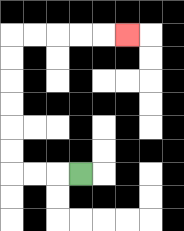{'start': '[3, 7]', 'end': '[5, 1]', 'path_directions': 'L,L,L,U,U,U,U,U,U,R,R,R,R,R', 'path_coordinates': '[[3, 7], [2, 7], [1, 7], [0, 7], [0, 6], [0, 5], [0, 4], [0, 3], [0, 2], [0, 1], [1, 1], [2, 1], [3, 1], [4, 1], [5, 1]]'}